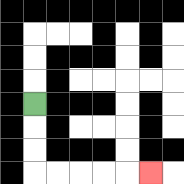{'start': '[1, 4]', 'end': '[6, 7]', 'path_directions': 'D,D,D,R,R,R,R,R', 'path_coordinates': '[[1, 4], [1, 5], [1, 6], [1, 7], [2, 7], [3, 7], [4, 7], [5, 7], [6, 7]]'}